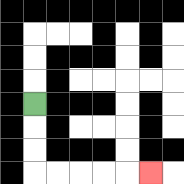{'start': '[1, 4]', 'end': '[6, 7]', 'path_directions': 'D,D,D,R,R,R,R,R', 'path_coordinates': '[[1, 4], [1, 5], [1, 6], [1, 7], [2, 7], [3, 7], [4, 7], [5, 7], [6, 7]]'}